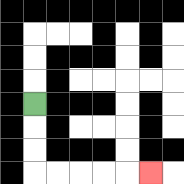{'start': '[1, 4]', 'end': '[6, 7]', 'path_directions': 'D,D,D,R,R,R,R,R', 'path_coordinates': '[[1, 4], [1, 5], [1, 6], [1, 7], [2, 7], [3, 7], [4, 7], [5, 7], [6, 7]]'}